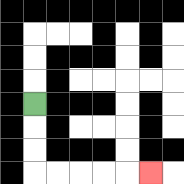{'start': '[1, 4]', 'end': '[6, 7]', 'path_directions': 'D,D,D,R,R,R,R,R', 'path_coordinates': '[[1, 4], [1, 5], [1, 6], [1, 7], [2, 7], [3, 7], [4, 7], [5, 7], [6, 7]]'}